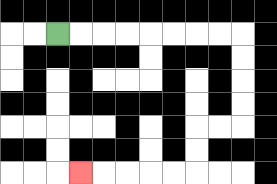{'start': '[2, 1]', 'end': '[3, 7]', 'path_directions': 'R,R,R,R,R,R,R,R,D,D,D,D,L,L,D,D,L,L,L,L,L', 'path_coordinates': '[[2, 1], [3, 1], [4, 1], [5, 1], [6, 1], [7, 1], [8, 1], [9, 1], [10, 1], [10, 2], [10, 3], [10, 4], [10, 5], [9, 5], [8, 5], [8, 6], [8, 7], [7, 7], [6, 7], [5, 7], [4, 7], [3, 7]]'}